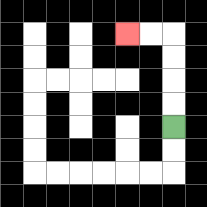{'start': '[7, 5]', 'end': '[5, 1]', 'path_directions': 'U,U,U,U,L,L', 'path_coordinates': '[[7, 5], [7, 4], [7, 3], [7, 2], [7, 1], [6, 1], [5, 1]]'}